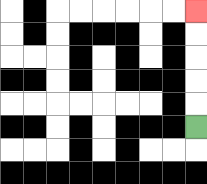{'start': '[8, 5]', 'end': '[8, 0]', 'path_directions': 'U,U,U,U,U', 'path_coordinates': '[[8, 5], [8, 4], [8, 3], [8, 2], [8, 1], [8, 0]]'}